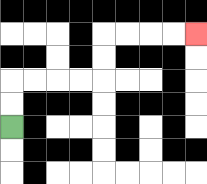{'start': '[0, 5]', 'end': '[8, 1]', 'path_directions': 'U,U,R,R,R,R,U,U,R,R,R,R', 'path_coordinates': '[[0, 5], [0, 4], [0, 3], [1, 3], [2, 3], [3, 3], [4, 3], [4, 2], [4, 1], [5, 1], [6, 1], [7, 1], [8, 1]]'}